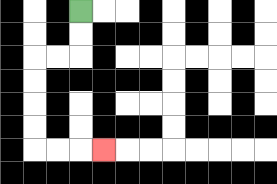{'start': '[3, 0]', 'end': '[4, 6]', 'path_directions': 'D,D,L,L,D,D,D,D,R,R,R', 'path_coordinates': '[[3, 0], [3, 1], [3, 2], [2, 2], [1, 2], [1, 3], [1, 4], [1, 5], [1, 6], [2, 6], [3, 6], [4, 6]]'}